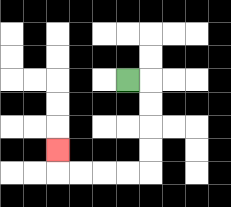{'start': '[5, 3]', 'end': '[2, 6]', 'path_directions': 'R,D,D,D,D,L,L,L,L,U', 'path_coordinates': '[[5, 3], [6, 3], [6, 4], [6, 5], [6, 6], [6, 7], [5, 7], [4, 7], [3, 7], [2, 7], [2, 6]]'}